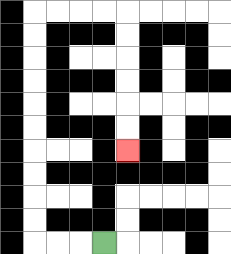{'start': '[4, 10]', 'end': '[5, 6]', 'path_directions': 'L,L,L,U,U,U,U,U,U,U,U,U,U,R,R,R,R,D,D,D,D,D,D', 'path_coordinates': '[[4, 10], [3, 10], [2, 10], [1, 10], [1, 9], [1, 8], [1, 7], [1, 6], [1, 5], [1, 4], [1, 3], [1, 2], [1, 1], [1, 0], [2, 0], [3, 0], [4, 0], [5, 0], [5, 1], [5, 2], [5, 3], [5, 4], [5, 5], [5, 6]]'}